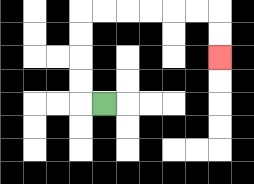{'start': '[4, 4]', 'end': '[9, 2]', 'path_directions': 'L,U,U,U,U,R,R,R,R,R,R,D,D', 'path_coordinates': '[[4, 4], [3, 4], [3, 3], [3, 2], [3, 1], [3, 0], [4, 0], [5, 0], [6, 0], [7, 0], [8, 0], [9, 0], [9, 1], [9, 2]]'}